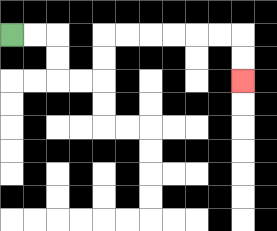{'start': '[0, 1]', 'end': '[10, 3]', 'path_directions': 'R,R,D,D,R,R,U,U,R,R,R,R,R,R,D,D', 'path_coordinates': '[[0, 1], [1, 1], [2, 1], [2, 2], [2, 3], [3, 3], [4, 3], [4, 2], [4, 1], [5, 1], [6, 1], [7, 1], [8, 1], [9, 1], [10, 1], [10, 2], [10, 3]]'}